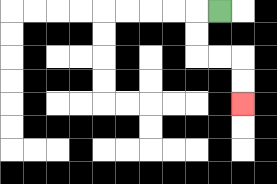{'start': '[9, 0]', 'end': '[10, 4]', 'path_directions': 'L,D,D,R,R,D,D', 'path_coordinates': '[[9, 0], [8, 0], [8, 1], [8, 2], [9, 2], [10, 2], [10, 3], [10, 4]]'}